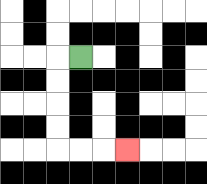{'start': '[3, 2]', 'end': '[5, 6]', 'path_directions': 'L,D,D,D,D,R,R,R', 'path_coordinates': '[[3, 2], [2, 2], [2, 3], [2, 4], [2, 5], [2, 6], [3, 6], [4, 6], [5, 6]]'}